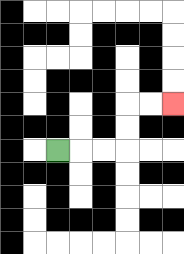{'start': '[2, 6]', 'end': '[7, 4]', 'path_directions': 'R,R,R,U,U,R,R', 'path_coordinates': '[[2, 6], [3, 6], [4, 6], [5, 6], [5, 5], [5, 4], [6, 4], [7, 4]]'}